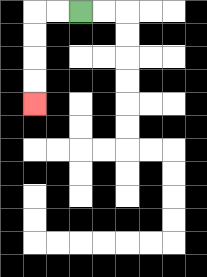{'start': '[3, 0]', 'end': '[1, 4]', 'path_directions': 'L,L,D,D,D,D', 'path_coordinates': '[[3, 0], [2, 0], [1, 0], [1, 1], [1, 2], [1, 3], [1, 4]]'}